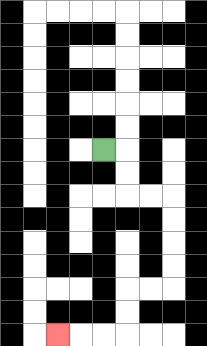{'start': '[4, 6]', 'end': '[2, 14]', 'path_directions': 'R,D,D,R,R,D,D,D,D,L,L,D,D,L,L,L', 'path_coordinates': '[[4, 6], [5, 6], [5, 7], [5, 8], [6, 8], [7, 8], [7, 9], [7, 10], [7, 11], [7, 12], [6, 12], [5, 12], [5, 13], [5, 14], [4, 14], [3, 14], [2, 14]]'}